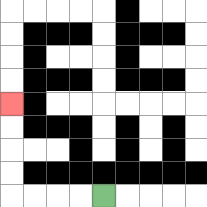{'start': '[4, 8]', 'end': '[0, 4]', 'path_directions': 'L,L,L,L,U,U,U,U', 'path_coordinates': '[[4, 8], [3, 8], [2, 8], [1, 8], [0, 8], [0, 7], [0, 6], [0, 5], [0, 4]]'}